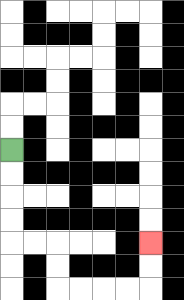{'start': '[0, 6]', 'end': '[6, 10]', 'path_directions': 'D,D,D,D,R,R,D,D,R,R,R,R,U,U', 'path_coordinates': '[[0, 6], [0, 7], [0, 8], [0, 9], [0, 10], [1, 10], [2, 10], [2, 11], [2, 12], [3, 12], [4, 12], [5, 12], [6, 12], [6, 11], [6, 10]]'}